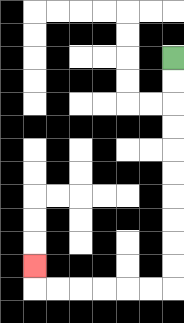{'start': '[7, 2]', 'end': '[1, 11]', 'path_directions': 'D,D,D,D,D,D,D,D,D,D,L,L,L,L,L,L,U', 'path_coordinates': '[[7, 2], [7, 3], [7, 4], [7, 5], [7, 6], [7, 7], [7, 8], [7, 9], [7, 10], [7, 11], [7, 12], [6, 12], [5, 12], [4, 12], [3, 12], [2, 12], [1, 12], [1, 11]]'}